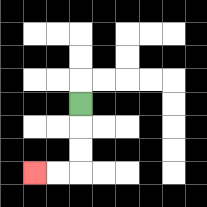{'start': '[3, 4]', 'end': '[1, 7]', 'path_directions': 'D,D,D,L,L', 'path_coordinates': '[[3, 4], [3, 5], [3, 6], [3, 7], [2, 7], [1, 7]]'}